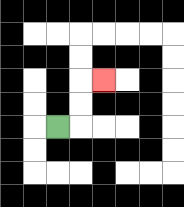{'start': '[2, 5]', 'end': '[4, 3]', 'path_directions': 'R,U,U,R', 'path_coordinates': '[[2, 5], [3, 5], [3, 4], [3, 3], [4, 3]]'}